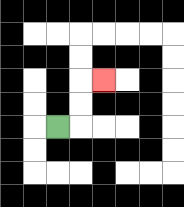{'start': '[2, 5]', 'end': '[4, 3]', 'path_directions': 'R,U,U,R', 'path_coordinates': '[[2, 5], [3, 5], [3, 4], [3, 3], [4, 3]]'}